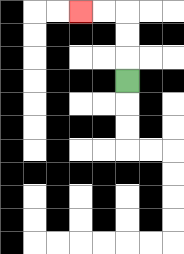{'start': '[5, 3]', 'end': '[3, 0]', 'path_directions': 'U,U,U,L,L', 'path_coordinates': '[[5, 3], [5, 2], [5, 1], [5, 0], [4, 0], [3, 0]]'}